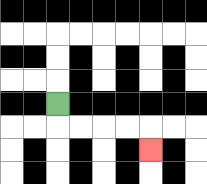{'start': '[2, 4]', 'end': '[6, 6]', 'path_directions': 'D,R,R,R,R,D', 'path_coordinates': '[[2, 4], [2, 5], [3, 5], [4, 5], [5, 5], [6, 5], [6, 6]]'}